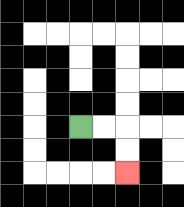{'start': '[3, 5]', 'end': '[5, 7]', 'path_directions': 'R,R,D,D', 'path_coordinates': '[[3, 5], [4, 5], [5, 5], [5, 6], [5, 7]]'}